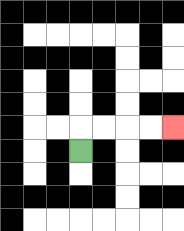{'start': '[3, 6]', 'end': '[7, 5]', 'path_directions': 'U,R,R,R,R', 'path_coordinates': '[[3, 6], [3, 5], [4, 5], [5, 5], [6, 5], [7, 5]]'}